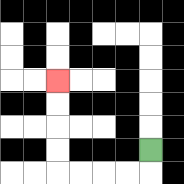{'start': '[6, 6]', 'end': '[2, 3]', 'path_directions': 'D,L,L,L,L,U,U,U,U', 'path_coordinates': '[[6, 6], [6, 7], [5, 7], [4, 7], [3, 7], [2, 7], [2, 6], [2, 5], [2, 4], [2, 3]]'}